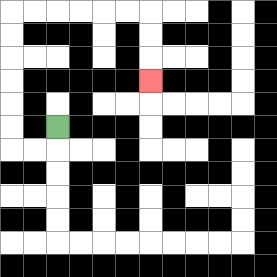{'start': '[2, 5]', 'end': '[6, 3]', 'path_directions': 'D,L,L,U,U,U,U,U,U,R,R,R,R,R,R,D,D,D', 'path_coordinates': '[[2, 5], [2, 6], [1, 6], [0, 6], [0, 5], [0, 4], [0, 3], [0, 2], [0, 1], [0, 0], [1, 0], [2, 0], [3, 0], [4, 0], [5, 0], [6, 0], [6, 1], [6, 2], [6, 3]]'}